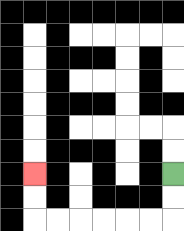{'start': '[7, 7]', 'end': '[1, 7]', 'path_directions': 'D,D,L,L,L,L,L,L,U,U', 'path_coordinates': '[[7, 7], [7, 8], [7, 9], [6, 9], [5, 9], [4, 9], [3, 9], [2, 9], [1, 9], [1, 8], [1, 7]]'}